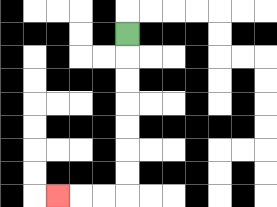{'start': '[5, 1]', 'end': '[2, 8]', 'path_directions': 'D,D,D,D,D,D,D,L,L,L', 'path_coordinates': '[[5, 1], [5, 2], [5, 3], [5, 4], [5, 5], [5, 6], [5, 7], [5, 8], [4, 8], [3, 8], [2, 8]]'}